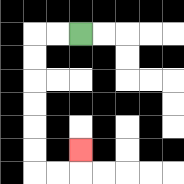{'start': '[3, 1]', 'end': '[3, 6]', 'path_directions': 'L,L,D,D,D,D,D,D,R,R,U', 'path_coordinates': '[[3, 1], [2, 1], [1, 1], [1, 2], [1, 3], [1, 4], [1, 5], [1, 6], [1, 7], [2, 7], [3, 7], [3, 6]]'}